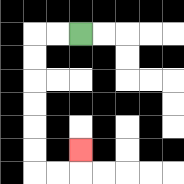{'start': '[3, 1]', 'end': '[3, 6]', 'path_directions': 'L,L,D,D,D,D,D,D,R,R,U', 'path_coordinates': '[[3, 1], [2, 1], [1, 1], [1, 2], [1, 3], [1, 4], [1, 5], [1, 6], [1, 7], [2, 7], [3, 7], [3, 6]]'}